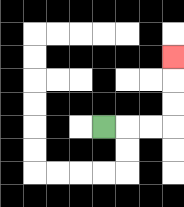{'start': '[4, 5]', 'end': '[7, 2]', 'path_directions': 'R,R,R,U,U,U', 'path_coordinates': '[[4, 5], [5, 5], [6, 5], [7, 5], [7, 4], [7, 3], [7, 2]]'}